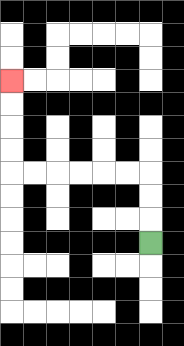{'start': '[6, 10]', 'end': '[0, 3]', 'path_directions': 'U,U,U,L,L,L,L,L,L,U,U,U,U', 'path_coordinates': '[[6, 10], [6, 9], [6, 8], [6, 7], [5, 7], [4, 7], [3, 7], [2, 7], [1, 7], [0, 7], [0, 6], [0, 5], [0, 4], [0, 3]]'}